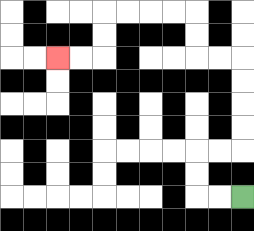{'start': '[10, 8]', 'end': '[2, 2]', 'path_directions': 'L,L,U,U,R,R,U,U,U,U,L,L,U,U,L,L,L,L,D,D,L,L', 'path_coordinates': '[[10, 8], [9, 8], [8, 8], [8, 7], [8, 6], [9, 6], [10, 6], [10, 5], [10, 4], [10, 3], [10, 2], [9, 2], [8, 2], [8, 1], [8, 0], [7, 0], [6, 0], [5, 0], [4, 0], [4, 1], [4, 2], [3, 2], [2, 2]]'}